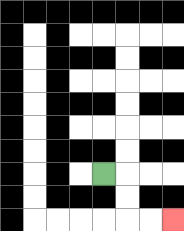{'start': '[4, 7]', 'end': '[7, 9]', 'path_directions': 'R,D,D,R,R', 'path_coordinates': '[[4, 7], [5, 7], [5, 8], [5, 9], [6, 9], [7, 9]]'}